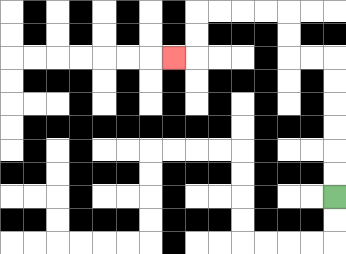{'start': '[14, 8]', 'end': '[7, 2]', 'path_directions': 'U,U,U,U,U,U,L,L,U,U,L,L,L,L,D,D,L', 'path_coordinates': '[[14, 8], [14, 7], [14, 6], [14, 5], [14, 4], [14, 3], [14, 2], [13, 2], [12, 2], [12, 1], [12, 0], [11, 0], [10, 0], [9, 0], [8, 0], [8, 1], [8, 2], [7, 2]]'}